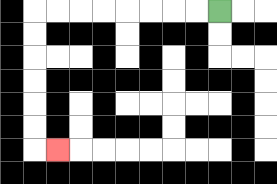{'start': '[9, 0]', 'end': '[2, 6]', 'path_directions': 'L,L,L,L,L,L,L,L,D,D,D,D,D,D,R', 'path_coordinates': '[[9, 0], [8, 0], [7, 0], [6, 0], [5, 0], [4, 0], [3, 0], [2, 0], [1, 0], [1, 1], [1, 2], [1, 3], [1, 4], [1, 5], [1, 6], [2, 6]]'}